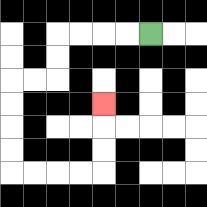{'start': '[6, 1]', 'end': '[4, 4]', 'path_directions': 'L,L,L,L,D,D,L,L,D,D,D,D,R,R,R,R,U,U,U', 'path_coordinates': '[[6, 1], [5, 1], [4, 1], [3, 1], [2, 1], [2, 2], [2, 3], [1, 3], [0, 3], [0, 4], [0, 5], [0, 6], [0, 7], [1, 7], [2, 7], [3, 7], [4, 7], [4, 6], [4, 5], [4, 4]]'}